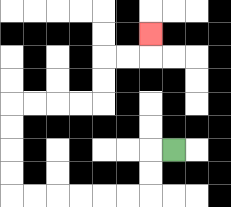{'start': '[7, 6]', 'end': '[6, 1]', 'path_directions': 'L,D,D,L,L,L,L,L,L,U,U,U,U,R,R,R,R,U,U,R,R,U', 'path_coordinates': '[[7, 6], [6, 6], [6, 7], [6, 8], [5, 8], [4, 8], [3, 8], [2, 8], [1, 8], [0, 8], [0, 7], [0, 6], [0, 5], [0, 4], [1, 4], [2, 4], [3, 4], [4, 4], [4, 3], [4, 2], [5, 2], [6, 2], [6, 1]]'}